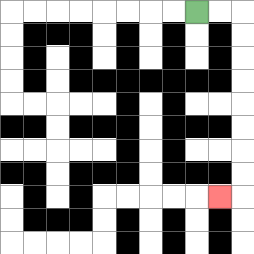{'start': '[8, 0]', 'end': '[9, 8]', 'path_directions': 'R,R,D,D,D,D,D,D,D,D,L', 'path_coordinates': '[[8, 0], [9, 0], [10, 0], [10, 1], [10, 2], [10, 3], [10, 4], [10, 5], [10, 6], [10, 7], [10, 8], [9, 8]]'}